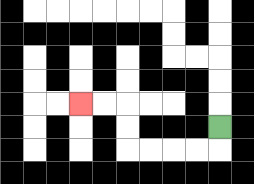{'start': '[9, 5]', 'end': '[3, 4]', 'path_directions': 'D,L,L,L,L,U,U,L,L', 'path_coordinates': '[[9, 5], [9, 6], [8, 6], [7, 6], [6, 6], [5, 6], [5, 5], [5, 4], [4, 4], [3, 4]]'}